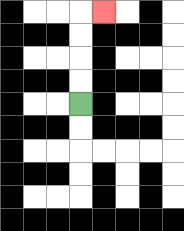{'start': '[3, 4]', 'end': '[4, 0]', 'path_directions': 'U,U,U,U,R', 'path_coordinates': '[[3, 4], [3, 3], [3, 2], [3, 1], [3, 0], [4, 0]]'}